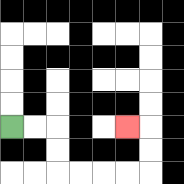{'start': '[0, 5]', 'end': '[5, 5]', 'path_directions': 'R,R,D,D,R,R,R,R,U,U,L', 'path_coordinates': '[[0, 5], [1, 5], [2, 5], [2, 6], [2, 7], [3, 7], [4, 7], [5, 7], [6, 7], [6, 6], [6, 5], [5, 5]]'}